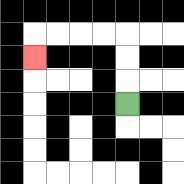{'start': '[5, 4]', 'end': '[1, 2]', 'path_directions': 'U,U,U,L,L,L,L,D', 'path_coordinates': '[[5, 4], [5, 3], [5, 2], [5, 1], [4, 1], [3, 1], [2, 1], [1, 1], [1, 2]]'}